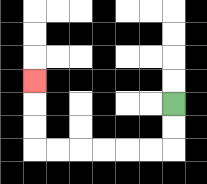{'start': '[7, 4]', 'end': '[1, 3]', 'path_directions': 'D,D,L,L,L,L,L,L,U,U,U', 'path_coordinates': '[[7, 4], [7, 5], [7, 6], [6, 6], [5, 6], [4, 6], [3, 6], [2, 6], [1, 6], [1, 5], [1, 4], [1, 3]]'}